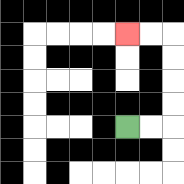{'start': '[5, 5]', 'end': '[5, 1]', 'path_directions': 'R,R,U,U,U,U,L,L', 'path_coordinates': '[[5, 5], [6, 5], [7, 5], [7, 4], [7, 3], [7, 2], [7, 1], [6, 1], [5, 1]]'}